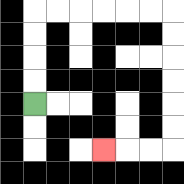{'start': '[1, 4]', 'end': '[4, 6]', 'path_directions': 'U,U,U,U,R,R,R,R,R,R,D,D,D,D,D,D,L,L,L', 'path_coordinates': '[[1, 4], [1, 3], [1, 2], [1, 1], [1, 0], [2, 0], [3, 0], [4, 0], [5, 0], [6, 0], [7, 0], [7, 1], [7, 2], [7, 3], [7, 4], [7, 5], [7, 6], [6, 6], [5, 6], [4, 6]]'}